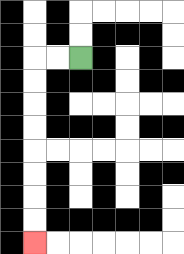{'start': '[3, 2]', 'end': '[1, 10]', 'path_directions': 'L,L,D,D,D,D,D,D,D,D', 'path_coordinates': '[[3, 2], [2, 2], [1, 2], [1, 3], [1, 4], [1, 5], [1, 6], [1, 7], [1, 8], [1, 9], [1, 10]]'}